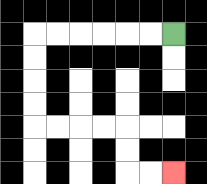{'start': '[7, 1]', 'end': '[7, 7]', 'path_directions': 'L,L,L,L,L,L,D,D,D,D,R,R,R,R,D,D,R,R', 'path_coordinates': '[[7, 1], [6, 1], [5, 1], [4, 1], [3, 1], [2, 1], [1, 1], [1, 2], [1, 3], [1, 4], [1, 5], [2, 5], [3, 5], [4, 5], [5, 5], [5, 6], [5, 7], [6, 7], [7, 7]]'}